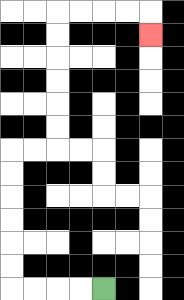{'start': '[4, 12]', 'end': '[6, 1]', 'path_directions': 'L,L,L,L,U,U,U,U,U,U,R,R,U,U,U,U,U,U,R,R,R,R,D', 'path_coordinates': '[[4, 12], [3, 12], [2, 12], [1, 12], [0, 12], [0, 11], [0, 10], [0, 9], [0, 8], [0, 7], [0, 6], [1, 6], [2, 6], [2, 5], [2, 4], [2, 3], [2, 2], [2, 1], [2, 0], [3, 0], [4, 0], [5, 0], [6, 0], [6, 1]]'}